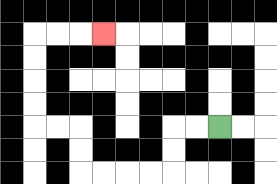{'start': '[9, 5]', 'end': '[4, 1]', 'path_directions': 'L,L,D,D,L,L,L,L,U,U,L,L,U,U,U,U,R,R,R', 'path_coordinates': '[[9, 5], [8, 5], [7, 5], [7, 6], [7, 7], [6, 7], [5, 7], [4, 7], [3, 7], [3, 6], [3, 5], [2, 5], [1, 5], [1, 4], [1, 3], [1, 2], [1, 1], [2, 1], [3, 1], [4, 1]]'}